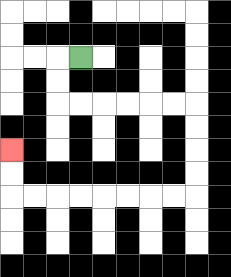{'start': '[3, 2]', 'end': '[0, 6]', 'path_directions': 'L,D,D,R,R,R,R,R,R,D,D,D,D,L,L,L,L,L,L,L,L,U,U', 'path_coordinates': '[[3, 2], [2, 2], [2, 3], [2, 4], [3, 4], [4, 4], [5, 4], [6, 4], [7, 4], [8, 4], [8, 5], [8, 6], [8, 7], [8, 8], [7, 8], [6, 8], [5, 8], [4, 8], [3, 8], [2, 8], [1, 8], [0, 8], [0, 7], [0, 6]]'}